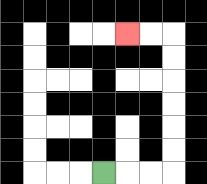{'start': '[4, 7]', 'end': '[5, 1]', 'path_directions': 'R,R,R,U,U,U,U,U,U,L,L', 'path_coordinates': '[[4, 7], [5, 7], [6, 7], [7, 7], [7, 6], [7, 5], [7, 4], [7, 3], [7, 2], [7, 1], [6, 1], [5, 1]]'}